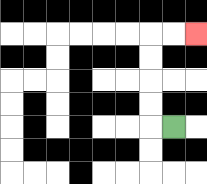{'start': '[7, 5]', 'end': '[8, 1]', 'path_directions': 'L,U,U,U,U,R,R', 'path_coordinates': '[[7, 5], [6, 5], [6, 4], [6, 3], [6, 2], [6, 1], [7, 1], [8, 1]]'}